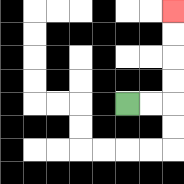{'start': '[5, 4]', 'end': '[7, 0]', 'path_directions': 'R,R,U,U,U,U', 'path_coordinates': '[[5, 4], [6, 4], [7, 4], [7, 3], [7, 2], [7, 1], [7, 0]]'}